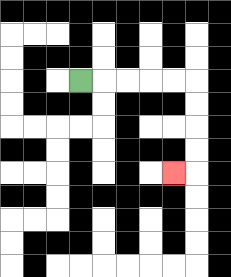{'start': '[3, 3]', 'end': '[7, 7]', 'path_directions': 'R,R,R,R,R,D,D,D,D,L', 'path_coordinates': '[[3, 3], [4, 3], [5, 3], [6, 3], [7, 3], [8, 3], [8, 4], [8, 5], [8, 6], [8, 7], [7, 7]]'}